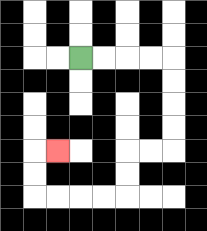{'start': '[3, 2]', 'end': '[2, 6]', 'path_directions': 'R,R,R,R,D,D,D,D,L,L,D,D,L,L,L,L,U,U,R', 'path_coordinates': '[[3, 2], [4, 2], [5, 2], [6, 2], [7, 2], [7, 3], [7, 4], [7, 5], [7, 6], [6, 6], [5, 6], [5, 7], [5, 8], [4, 8], [3, 8], [2, 8], [1, 8], [1, 7], [1, 6], [2, 6]]'}